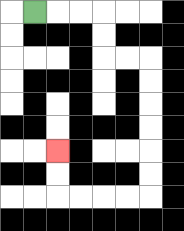{'start': '[1, 0]', 'end': '[2, 6]', 'path_directions': 'R,R,R,D,D,R,R,D,D,D,D,D,D,L,L,L,L,U,U', 'path_coordinates': '[[1, 0], [2, 0], [3, 0], [4, 0], [4, 1], [4, 2], [5, 2], [6, 2], [6, 3], [6, 4], [6, 5], [6, 6], [6, 7], [6, 8], [5, 8], [4, 8], [3, 8], [2, 8], [2, 7], [2, 6]]'}